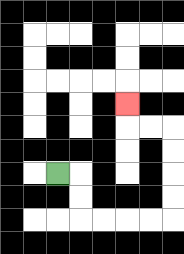{'start': '[2, 7]', 'end': '[5, 4]', 'path_directions': 'R,D,D,R,R,R,R,U,U,U,U,L,L,U', 'path_coordinates': '[[2, 7], [3, 7], [3, 8], [3, 9], [4, 9], [5, 9], [6, 9], [7, 9], [7, 8], [7, 7], [7, 6], [7, 5], [6, 5], [5, 5], [5, 4]]'}